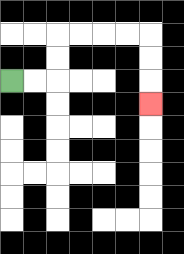{'start': '[0, 3]', 'end': '[6, 4]', 'path_directions': 'R,R,U,U,R,R,R,R,D,D,D', 'path_coordinates': '[[0, 3], [1, 3], [2, 3], [2, 2], [2, 1], [3, 1], [4, 1], [5, 1], [6, 1], [6, 2], [6, 3], [6, 4]]'}